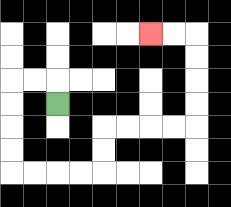{'start': '[2, 4]', 'end': '[6, 1]', 'path_directions': 'U,L,L,D,D,D,D,R,R,R,R,U,U,R,R,R,R,U,U,U,U,L,L', 'path_coordinates': '[[2, 4], [2, 3], [1, 3], [0, 3], [0, 4], [0, 5], [0, 6], [0, 7], [1, 7], [2, 7], [3, 7], [4, 7], [4, 6], [4, 5], [5, 5], [6, 5], [7, 5], [8, 5], [8, 4], [8, 3], [8, 2], [8, 1], [7, 1], [6, 1]]'}